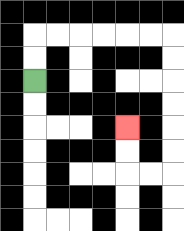{'start': '[1, 3]', 'end': '[5, 5]', 'path_directions': 'U,U,R,R,R,R,R,R,D,D,D,D,D,D,L,L,U,U', 'path_coordinates': '[[1, 3], [1, 2], [1, 1], [2, 1], [3, 1], [4, 1], [5, 1], [6, 1], [7, 1], [7, 2], [7, 3], [7, 4], [7, 5], [7, 6], [7, 7], [6, 7], [5, 7], [5, 6], [5, 5]]'}